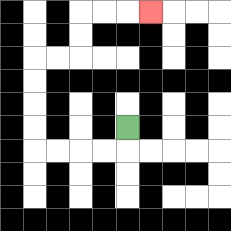{'start': '[5, 5]', 'end': '[6, 0]', 'path_directions': 'D,L,L,L,L,U,U,U,U,R,R,U,U,R,R,R', 'path_coordinates': '[[5, 5], [5, 6], [4, 6], [3, 6], [2, 6], [1, 6], [1, 5], [1, 4], [1, 3], [1, 2], [2, 2], [3, 2], [3, 1], [3, 0], [4, 0], [5, 0], [6, 0]]'}